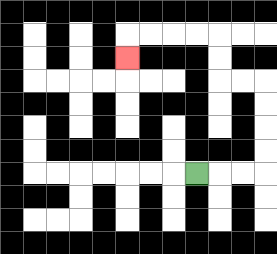{'start': '[8, 7]', 'end': '[5, 2]', 'path_directions': 'R,R,R,U,U,U,U,L,L,U,U,L,L,L,L,D', 'path_coordinates': '[[8, 7], [9, 7], [10, 7], [11, 7], [11, 6], [11, 5], [11, 4], [11, 3], [10, 3], [9, 3], [9, 2], [9, 1], [8, 1], [7, 1], [6, 1], [5, 1], [5, 2]]'}